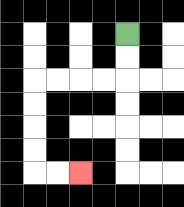{'start': '[5, 1]', 'end': '[3, 7]', 'path_directions': 'D,D,L,L,L,L,D,D,D,D,R,R', 'path_coordinates': '[[5, 1], [5, 2], [5, 3], [4, 3], [3, 3], [2, 3], [1, 3], [1, 4], [1, 5], [1, 6], [1, 7], [2, 7], [3, 7]]'}